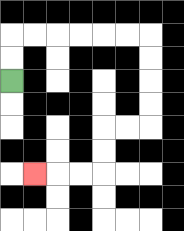{'start': '[0, 3]', 'end': '[1, 7]', 'path_directions': 'U,U,R,R,R,R,R,R,D,D,D,D,L,L,D,D,L,L,L', 'path_coordinates': '[[0, 3], [0, 2], [0, 1], [1, 1], [2, 1], [3, 1], [4, 1], [5, 1], [6, 1], [6, 2], [6, 3], [6, 4], [6, 5], [5, 5], [4, 5], [4, 6], [4, 7], [3, 7], [2, 7], [1, 7]]'}